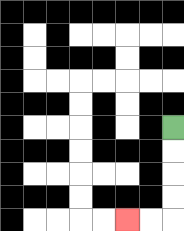{'start': '[7, 5]', 'end': '[5, 9]', 'path_directions': 'D,D,D,D,L,L', 'path_coordinates': '[[7, 5], [7, 6], [7, 7], [7, 8], [7, 9], [6, 9], [5, 9]]'}